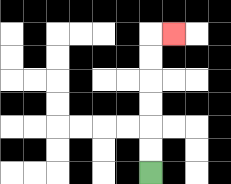{'start': '[6, 7]', 'end': '[7, 1]', 'path_directions': 'U,U,U,U,U,U,R', 'path_coordinates': '[[6, 7], [6, 6], [6, 5], [6, 4], [6, 3], [6, 2], [6, 1], [7, 1]]'}